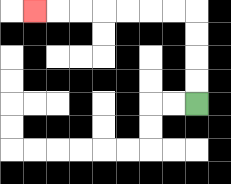{'start': '[8, 4]', 'end': '[1, 0]', 'path_directions': 'U,U,U,U,L,L,L,L,L,L,L', 'path_coordinates': '[[8, 4], [8, 3], [8, 2], [8, 1], [8, 0], [7, 0], [6, 0], [5, 0], [4, 0], [3, 0], [2, 0], [1, 0]]'}